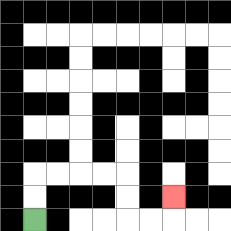{'start': '[1, 9]', 'end': '[7, 8]', 'path_directions': 'U,U,R,R,R,R,D,D,R,R,U', 'path_coordinates': '[[1, 9], [1, 8], [1, 7], [2, 7], [3, 7], [4, 7], [5, 7], [5, 8], [5, 9], [6, 9], [7, 9], [7, 8]]'}